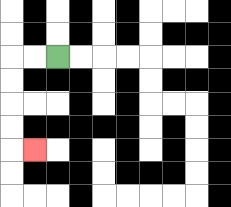{'start': '[2, 2]', 'end': '[1, 6]', 'path_directions': 'L,L,D,D,D,D,R', 'path_coordinates': '[[2, 2], [1, 2], [0, 2], [0, 3], [0, 4], [0, 5], [0, 6], [1, 6]]'}